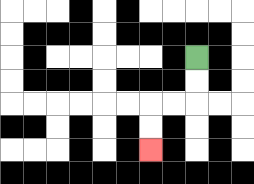{'start': '[8, 2]', 'end': '[6, 6]', 'path_directions': 'D,D,L,L,D,D', 'path_coordinates': '[[8, 2], [8, 3], [8, 4], [7, 4], [6, 4], [6, 5], [6, 6]]'}